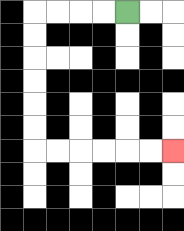{'start': '[5, 0]', 'end': '[7, 6]', 'path_directions': 'L,L,L,L,D,D,D,D,D,D,R,R,R,R,R,R', 'path_coordinates': '[[5, 0], [4, 0], [3, 0], [2, 0], [1, 0], [1, 1], [1, 2], [1, 3], [1, 4], [1, 5], [1, 6], [2, 6], [3, 6], [4, 6], [5, 6], [6, 6], [7, 6]]'}